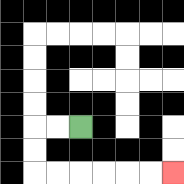{'start': '[3, 5]', 'end': '[7, 7]', 'path_directions': 'L,L,D,D,R,R,R,R,R,R', 'path_coordinates': '[[3, 5], [2, 5], [1, 5], [1, 6], [1, 7], [2, 7], [3, 7], [4, 7], [5, 7], [6, 7], [7, 7]]'}